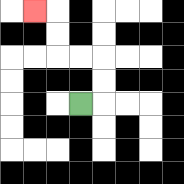{'start': '[3, 4]', 'end': '[1, 0]', 'path_directions': 'R,U,U,L,L,U,U,L', 'path_coordinates': '[[3, 4], [4, 4], [4, 3], [4, 2], [3, 2], [2, 2], [2, 1], [2, 0], [1, 0]]'}